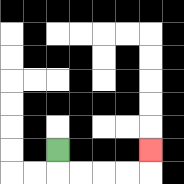{'start': '[2, 6]', 'end': '[6, 6]', 'path_directions': 'D,R,R,R,R,U', 'path_coordinates': '[[2, 6], [2, 7], [3, 7], [4, 7], [5, 7], [6, 7], [6, 6]]'}